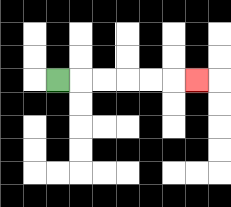{'start': '[2, 3]', 'end': '[8, 3]', 'path_directions': 'R,R,R,R,R,R', 'path_coordinates': '[[2, 3], [3, 3], [4, 3], [5, 3], [6, 3], [7, 3], [8, 3]]'}